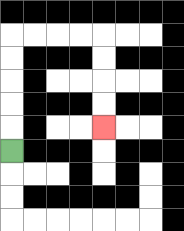{'start': '[0, 6]', 'end': '[4, 5]', 'path_directions': 'U,U,U,U,U,R,R,R,R,D,D,D,D', 'path_coordinates': '[[0, 6], [0, 5], [0, 4], [0, 3], [0, 2], [0, 1], [1, 1], [2, 1], [3, 1], [4, 1], [4, 2], [4, 3], [4, 4], [4, 5]]'}